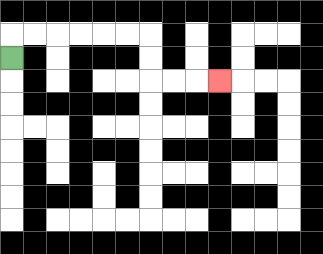{'start': '[0, 2]', 'end': '[9, 3]', 'path_directions': 'U,R,R,R,R,R,R,D,D,R,R,R', 'path_coordinates': '[[0, 2], [0, 1], [1, 1], [2, 1], [3, 1], [4, 1], [5, 1], [6, 1], [6, 2], [6, 3], [7, 3], [8, 3], [9, 3]]'}